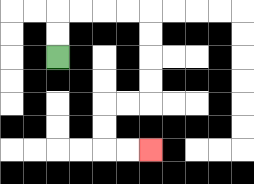{'start': '[2, 2]', 'end': '[6, 6]', 'path_directions': 'U,U,R,R,R,R,D,D,D,D,L,L,D,D,R,R', 'path_coordinates': '[[2, 2], [2, 1], [2, 0], [3, 0], [4, 0], [5, 0], [6, 0], [6, 1], [6, 2], [6, 3], [6, 4], [5, 4], [4, 4], [4, 5], [4, 6], [5, 6], [6, 6]]'}